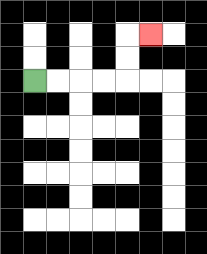{'start': '[1, 3]', 'end': '[6, 1]', 'path_directions': 'R,R,R,R,U,U,R', 'path_coordinates': '[[1, 3], [2, 3], [3, 3], [4, 3], [5, 3], [5, 2], [5, 1], [6, 1]]'}